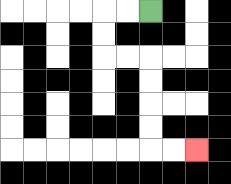{'start': '[6, 0]', 'end': '[8, 6]', 'path_directions': 'L,L,D,D,R,R,D,D,D,D,R,R', 'path_coordinates': '[[6, 0], [5, 0], [4, 0], [4, 1], [4, 2], [5, 2], [6, 2], [6, 3], [6, 4], [6, 5], [6, 6], [7, 6], [8, 6]]'}